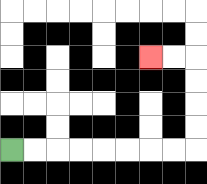{'start': '[0, 6]', 'end': '[6, 2]', 'path_directions': 'R,R,R,R,R,R,R,R,U,U,U,U,L,L', 'path_coordinates': '[[0, 6], [1, 6], [2, 6], [3, 6], [4, 6], [5, 6], [6, 6], [7, 6], [8, 6], [8, 5], [8, 4], [8, 3], [8, 2], [7, 2], [6, 2]]'}